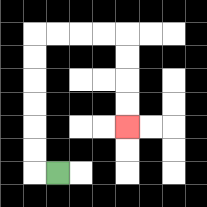{'start': '[2, 7]', 'end': '[5, 5]', 'path_directions': 'L,U,U,U,U,U,U,R,R,R,R,D,D,D,D', 'path_coordinates': '[[2, 7], [1, 7], [1, 6], [1, 5], [1, 4], [1, 3], [1, 2], [1, 1], [2, 1], [3, 1], [4, 1], [5, 1], [5, 2], [5, 3], [5, 4], [5, 5]]'}